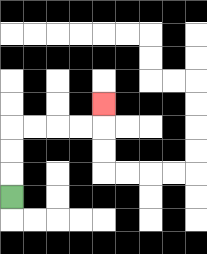{'start': '[0, 8]', 'end': '[4, 4]', 'path_directions': 'U,U,U,R,R,R,R,U', 'path_coordinates': '[[0, 8], [0, 7], [0, 6], [0, 5], [1, 5], [2, 5], [3, 5], [4, 5], [4, 4]]'}